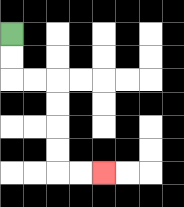{'start': '[0, 1]', 'end': '[4, 7]', 'path_directions': 'D,D,R,R,D,D,D,D,R,R', 'path_coordinates': '[[0, 1], [0, 2], [0, 3], [1, 3], [2, 3], [2, 4], [2, 5], [2, 6], [2, 7], [3, 7], [4, 7]]'}